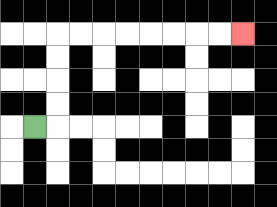{'start': '[1, 5]', 'end': '[10, 1]', 'path_directions': 'R,U,U,U,U,R,R,R,R,R,R,R,R', 'path_coordinates': '[[1, 5], [2, 5], [2, 4], [2, 3], [2, 2], [2, 1], [3, 1], [4, 1], [5, 1], [6, 1], [7, 1], [8, 1], [9, 1], [10, 1]]'}